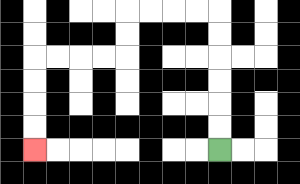{'start': '[9, 6]', 'end': '[1, 6]', 'path_directions': 'U,U,U,U,U,U,L,L,L,L,D,D,L,L,L,L,D,D,D,D', 'path_coordinates': '[[9, 6], [9, 5], [9, 4], [9, 3], [9, 2], [9, 1], [9, 0], [8, 0], [7, 0], [6, 0], [5, 0], [5, 1], [5, 2], [4, 2], [3, 2], [2, 2], [1, 2], [1, 3], [1, 4], [1, 5], [1, 6]]'}